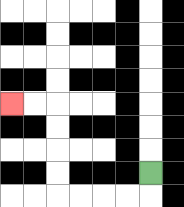{'start': '[6, 7]', 'end': '[0, 4]', 'path_directions': 'D,L,L,L,L,U,U,U,U,L,L', 'path_coordinates': '[[6, 7], [6, 8], [5, 8], [4, 8], [3, 8], [2, 8], [2, 7], [2, 6], [2, 5], [2, 4], [1, 4], [0, 4]]'}